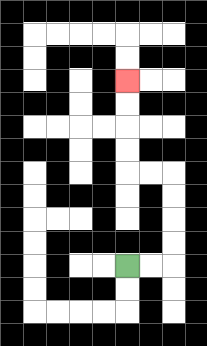{'start': '[5, 11]', 'end': '[5, 3]', 'path_directions': 'R,R,U,U,U,U,L,L,U,U,U,U', 'path_coordinates': '[[5, 11], [6, 11], [7, 11], [7, 10], [7, 9], [7, 8], [7, 7], [6, 7], [5, 7], [5, 6], [5, 5], [5, 4], [5, 3]]'}